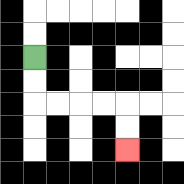{'start': '[1, 2]', 'end': '[5, 6]', 'path_directions': 'D,D,R,R,R,R,D,D', 'path_coordinates': '[[1, 2], [1, 3], [1, 4], [2, 4], [3, 4], [4, 4], [5, 4], [5, 5], [5, 6]]'}